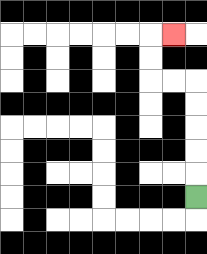{'start': '[8, 8]', 'end': '[7, 1]', 'path_directions': 'U,U,U,U,U,L,L,U,U,R', 'path_coordinates': '[[8, 8], [8, 7], [8, 6], [8, 5], [8, 4], [8, 3], [7, 3], [6, 3], [6, 2], [6, 1], [7, 1]]'}